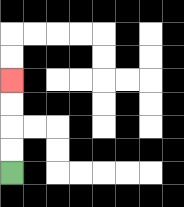{'start': '[0, 7]', 'end': '[0, 3]', 'path_directions': 'U,U,U,U', 'path_coordinates': '[[0, 7], [0, 6], [0, 5], [0, 4], [0, 3]]'}